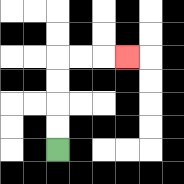{'start': '[2, 6]', 'end': '[5, 2]', 'path_directions': 'U,U,U,U,R,R,R', 'path_coordinates': '[[2, 6], [2, 5], [2, 4], [2, 3], [2, 2], [3, 2], [4, 2], [5, 2]]'}